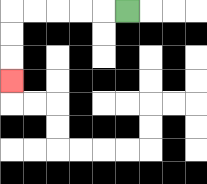{'start': '[5, 0]', 'end': '[0, 3]', 'path_directions': 'L,L,L,L,L,D,D,D', 'path_coordinates': '[[5, 0], [4, 0], [3, 0], [2, 0], [1, 0], [0, 0], [0, 1], [0, 2], [0, 3]]'}